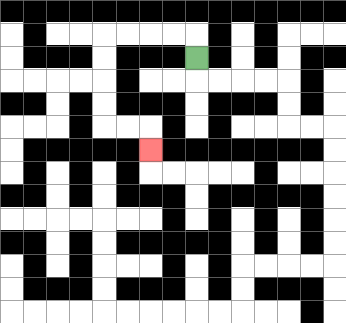{'start': '[8, 2]', 'end': '[6, 6]', 'path_directions': 'U,L,L,L,L,D,D,D,D,R,R,D', 'path_coordinates': '[[8, 2], [8, 1], [7, 1], [6, 1], [5, 1], [4, 1], [4, 2], [4, 3], [4, 4], [4, 5], [5, 5], [6, 5], [6, 6]]'}